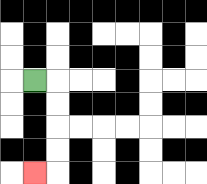{'start': '[1, 3]', 'end': '[1, 7]', 'path_directions': 'R,D,D,D,D,L', 'path_coordinates': '[[1, 3], [2, 3], [2, 4], [2, 5], [2, 6], [2, 7], [1, 7]]'}